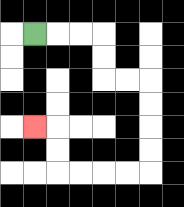{'start': '[1, 1]', 'end': '[1, 5]', 'path_directions': 'R,R,R,D,D,R,R,D,D,D,D,L,L,L,L,U,U,L', 'path_coordinates': '[[1, 1], [2, 1], [3, 1], [4, 1], [4, 2], [4, 3], [5, 3], [6, 3], [6, 4], [6, 5], [6, 6], [6, 7], [5, 7], [4, 7], [3, 7], [2, 7], [2, 6], [2, 5], [1, 5]]'}